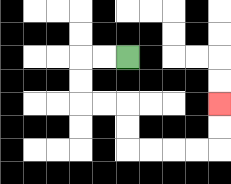{'start': '[5, 2]', 'end': '[9, 4]', 'path_directions': 'L,L,D,D,R,R,D,D,R,R,R,R,U,U', 'path_coordinates': '[[5, 2], [4, 2], [3, 2], [3, 3], [3, 4], [4, 4], [5, 4], [5, 5], [5, 6], [6, 6], [7, 6], [8, 6], [9, 6], [9, 5], [9, 4]]'}